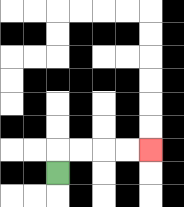{'start': '[2, 7]', 'end': '[6, 6]', 'path_directions': 'U,R,R,R,R', 'path_coordinates': '[[2, 7], [2, 6], [3, 6], [4, 6], [5, 6], [6, 6]]'}